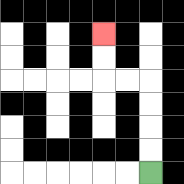{'start': '[6, 7]', 'end': '[4, 1]', 'path_directions': 'U,U,U,U,L,L,U,U', 'path_coordinates': '[[6, 7], [6, 6], [6, 5], [6, 4], [6, 3], [5, 3], [4, 3], [4, 2], [4, 1]]'}